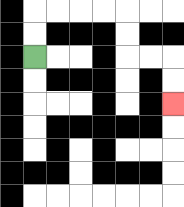{'start': '[1, 2]', 'end': '[7, 4]', 'path_directions': 'U,U,R,R,R,R,D,D,R,R,D,D', 'path_coordinates': '[[1, 2], [1, 1], [1, 0], [2, 0], [3, 0], [4, 0], [5, 0], [5, 1], [5, 2], [6, 2], [7, 2], [7, 3], [7, 4]]'}